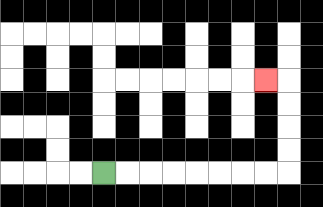{'start': '[4, 7]', 'end': '[11, 3]', 'path_directions': 'R,R,R,R,R,R,R,R,U,U,U,U,L', 'path_coordinates': '[[4, 7], [5, 7], [6, 7], [7, 7], [8, 7], [9, 7], [10, 7], [11, 7], [12, 7], [12, 6], [12, 5], [12, 4], [12, 3], [11, 3]]'}